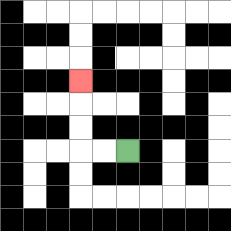{'start': '[5, 6]', 'end': '[3, 3]', 'path_directions': 'L,L,U,U,U', 'path_coordinates': '[[5, 6], [4, 6], [3, 6], [3, 5], [3, 4], [3, 3]]'}